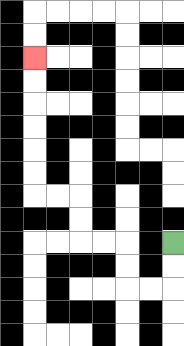{'start': '[7, 10]', 'end': '[1, 2]', 'path_directions': 'D,D,L,L,U,U,L,L,U,U,L,L,U,U,U,U,U,U', 'path_coordinates': '[[7, 10], [7, 11], [7, 12], [6, 12], [5, 12], [5, 11], [5, 10], [4, 10], [3, 10], [3, 9], [3, 8], [2, 8], [1, 8], [1, 7], [1, 6], [1, 5], [1, 4], [1, 3], [1, 2]]'}